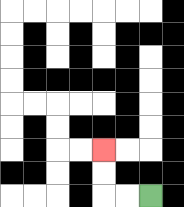{'start': '[6, 8]', 'end': '[4, 6]', 'path_directions': 'L,L,U,U', 'path_coordinates': '[[6, 8], [5, 8], [4, 8], [4, 7], [4, 6]]'}